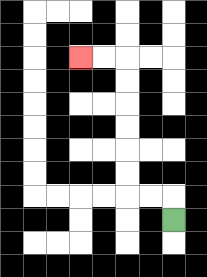{'start': '[7, 9]', 'end': '[3, 2]', 'path_directions': 'U,L,L,U,U,U,U,U,U,L,L', 'path_coordinates': '[[7, 9], [7, 8], [6, 8], [5, 8], [5, 7], [5, 6], [5, 5], [5, 4], [5, 3], [5, 2], [4, 2], [3, 2]]'}